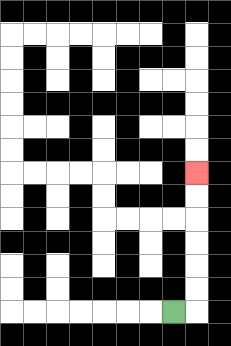{'start': '[7, 13]', 'end': '[8, 7]', 'path_directions': 'R,U,U,U,U,U,U', 'path_coordinates': '[[7, 13], [8, 13], [8, 12], [8, 11], [8, 10], [8, 9], [8, 8], [8, 7]]'}